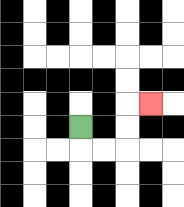{'start': '[3, 5]', 'end': '[6, 4]', 'path_directions': 'D,R,R,U,U,R', 'path_coordinates': '[[3, 5], [3, 6], [4, 6], [5, 6], [5, 5], [5, 4], [6, 4]]'}